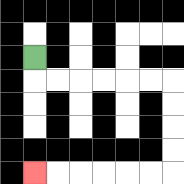{'start': '[1, 2]', 'end': '[1, 7]', 'path_directions': 'D,R,R,R,R,R,R,D,D,D,D,L,L,L,L,L,L', 'path_coordinates': '[[1, 2], [1, 3], [2, 3], [3, 3], [4, 3], [5, 3], [6, 3], [7, 3], [7, 4], [7, 5], [7, 6], [7, 7], [6, 7], [5, 7], [4, 7], [3, 7], [2, 7], [1, 7]]'}